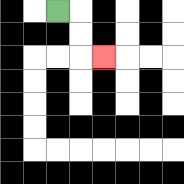{'start': '[2, 0]', 'end': '[4, 2]', 'path_directions': 'R,D,D,R', 'path_coordinates': '[[2, 0], [3, 0], [3, 1], [3, 2], [4, 2]]'}